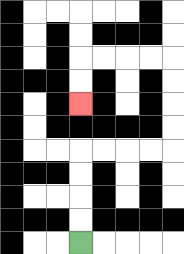{'start': '[3, 10]', 'end': '[3, 4]', 'path_directions': 'U,U,U,U,R,R,R,R,U,U,U,U,L,L,L,L,D,D', 'path_coordinates': '[[3, 10], [3, 9], [3, 8], [3, 7], [3, 6], [4, 6], [5, 6], [6, 6], [7, 6], [7, 5], [7, 4], [7, 3], [7, 2], [6, 2], [5, 2], [4, 2], [3, 2], [3, 3], [3, 4]]'}